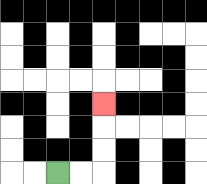{'start': '[2, 7]', 'end': '[4, 4]', 'path_directions': 'R,R,U,U,U', 'path_coordinates': '[[2, 7], [3, 7], [4, 7], [4, 6], [4, 5], [4, 4]]'}